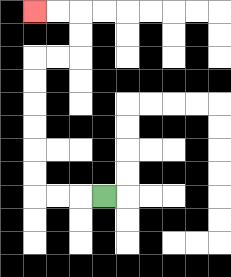{'start': '[4, 8]', 'end': '[1, 0]', 'path_directions': 'L,L,L,U,U,U,U,U,U,R,R,U,U,L,L', 'path_coordinates': '[[4, 8], [3, 8], [2, 8], [1, 8], [1, 7], [1, 6], [1, 5], [1, 4], [1, 3], [1, 2], [2, 2], [3, 2], [3, 1], [3, 0], [2, 0], [1, 0]]'}